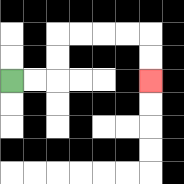{'start': '[0, 3]', 'end': '[6, 3]', 'path_directions': 'R,R,U,U,R,R,R,R,D,D', 'path_coordinates': '[[0, 3], [1, 3], [2, 3], [2, 2], [2, 1], [3, 1], [4, 1], [5, 1], [6, 1], [6, 2], [6, 3]]'}